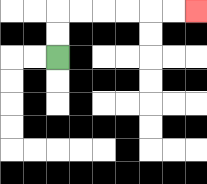{'start': '[2, 2]', 'end': '[8, 0]', 'path_directions': 'U,U,R,R,R,R,R,R', 'path_coordinates': '[[2, 2], [2, 1], [2, 0], [3, 0], [4, 0], [5, 0], [6, 0], [7, 0], [8, 0]]'}